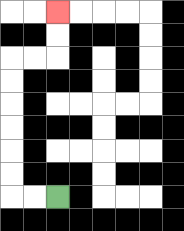{'start': '[2, 8]', 'end': '[2, 0]', 'path_directions': 'L,L,U,U,U,U,U,U,R,R,U,U', 'path_coordinates': '[[2, 8], [1, 8], [0, 8], [0, 7], [0, 6], [0, 5], [0, 4], [0, 3], [0, 2], [1, 2], [2, 2], [2, 1], [2, 0]]'}